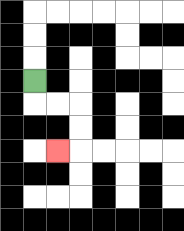{'start': '[1, 3]', 'end': '[2, 6]', 'path_directions': 'D,R,R,D,D,L', 'path_coordinates': '[[1, 3], [1, 4], [2, 4], [3, 4], [3, 5], [3, 6], [2, 6]]'}